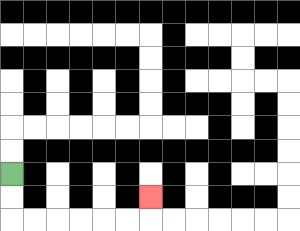{'start': '[0, 7]', 'end': '[6, 8]', 'path_directions': 'D,D,R,R,R,R,R,R,U', 'path_coordinates': '[[0, 7], [0, 8], [0, 9], [1, 9], [2, 9], [3, 9], [4, 9], [5, 9], [6, 9], [6, 8]]'}